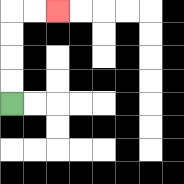{'start': '[0, 4]', 'end': '[2, 0]', 'path_directions': 'U,U,U,U,R,R', 'path_coordinates': '[[0, 4], [0, 3], [0, 2], [0, 1], [0, 0], [1, 0], [2, 0]]'}